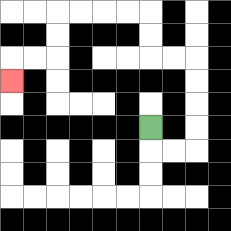{'start': '[6, 5]', 'end': '[0, 3]', 'path_directions': 'D,R,R,U,U,U,U,L,L,U,U,L,L,L,L,D,D,L,L,D', 'path_coordinates': '[[6, 5], [6, 6], [7, 6], [8, 6], [8, 5], [8, 4], [8, 3], [8, 2], [7, 2], [6, 2], [6, 1], [6, 0], [5, 0], [4, 0], [3, 0], [2, 0], [2, 1], [2, 2], [1, 2], [0, 2], [0, 3]]'}